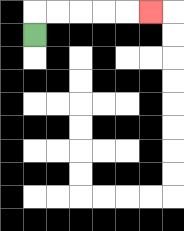{'start': '[1, 1]', 'end': '[6, 0]', 'path_directions': 'U,R,R,R,R,R', 'path_coordinates': '[[1, 1], [1, 0], [2, 0], [3, 0], [4, 0], [5, 0], [6, 0]]'}